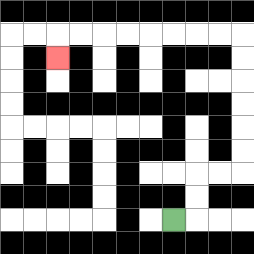{'start': '[7, 9]', 'end': '[2, 2]', 'path_directions': 'R,U,U,R,R,U,U,U,U,U,U,L,L,L,L,L,L,L,L,D', 'path_coordinates': '[[7, 9], [8, 9], [8, 8], [8, 7], [9, 7], [10, 7], [10, 6], [10, 5], [10, 4], [10, 3], [10, 2], [10, 1], [9, 1], [8, 1], [7, 1], [6, 1], [5, 1], [4, 1], [3, 1], [2, 1], [2, 2]]'}